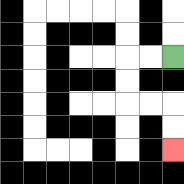{'start': '[7, 2]', 'end': '[7, 6]', 'path_directions': 'L,L,D,D,R,R,D,D', 'path_coordinates': '[[7, 2], [6, 2], [5, 2], [5, 3], [5, 4], [6, 4], [7, 4], [7, 5], [7, 6]]'}